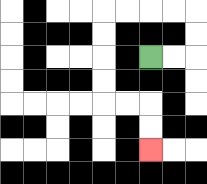{'start': '[6, 2]', 'end': '[6, 6]', 'path_directions': 'R,R,U,U,L,L,L,L,D,D,D,D,R,R,D,D', 'path_coordinates': '[[6, 2], [7, 2], [8, 2], [8, 1], [8, 0], [7, 0], [6, 0], [5, 0], [4, 0], [4, 1], [4, 2], [4, 3], [4, 4], [5, 4], [6, 4], [6, 5], [6, 6]]'}